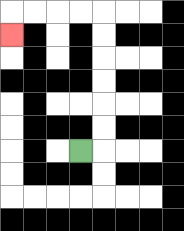{'start': '[3, 6]', 'end': '[0, 1]', 'path_directions': 'R,U,U,U,U,U,U,L,L,L,L,D', 'path_coordinates': '[[3, 6], [4, 6], [4, 5], [4, 4], [4, 3], [4, 2], [4, 1], [4, 0], [3, 0], [2, 0], [1, 0], [0, 0], [0, 1]]'}